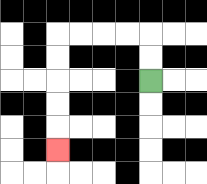{'start': '[6, 3]', 'end': '[2, 6]', 'path_directions': 'U,U,L,L,L,L,D,D,D,D,D', 'path_coordinates': '[[6, 3], [6, 2], [6, 1], [5, 1], [4, 1], [3, 1], [2, 1], [2, 2], [2, 3], [2, 4], [2, 5], [2, 6]]'}